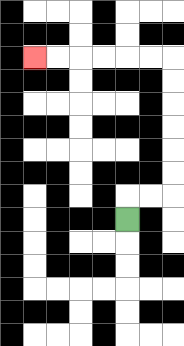{'start': '[5, 9]', 'end': '[1, 2]', 'path_directions': 'U,R,R,U,U,U,U,U,U,L,L,L,L,L,L', 'path_coordinates': '[[5, 9], [5, 8], [6, 8], [7, 8], [7, 7], [7, 6], [7, 5], [7, 4], [7, 3], [7, 2], [6, 2], [5, 2], [4, 2], [3, 2], [2, 2], [1, 2]]'}